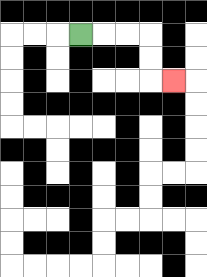{'start': '[3, 1]', 'end': '[7, 3]', 'path_directions': 'R,R,R,D,D,R', 'path_coordinates': '[[3, 1], [4, 1], [5, 1], [6, 1], [6, 2], [6, 3], [7, 3]]'}